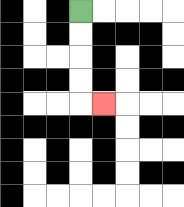{'start': '[3, 0]', 'end': '[4, 4]', 'path_directions': 'D,D,D,D,R', 'path_coordinates': '[[3, 0], [3, 1], [3, 2], [3, 3], [3, 4], [4, 4]]'}